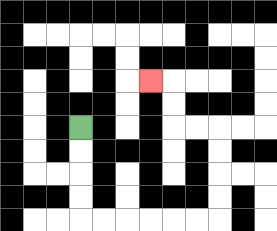{'start': '[3, 5]', 'end': '[6, 3]', 'path_directions': 'D,D,D,D,R,R,R,R,R,R,U,U,U,U,L,L,U,U,L', 'path_coordinates': '[[3, 5], [3, 6], [3, 7], [3, 8], [3, 9], [4, 9], [5, 9], [6, 9], [7, 9], [8, 9], [9, 9], [9, 8], [9, 7], [9, 6], [9, 5], [8, 5], [7, 5], [7, 4], [7, 3], [6, 3]]'}